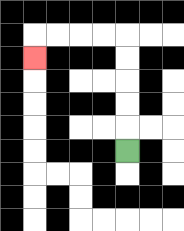{'start': '[5, 6]', 'end': '[1, 2]', 'path_directions': 'U,U,U,U,U,L,L,L,L,D', 'path_coordinates': '[[5, 6], [5, 5], [5, 4], [5, 3], [5, 2], [5, 1], [4, 1], [3, 1], [2, 1], [1, 1], [1, 2]]'}